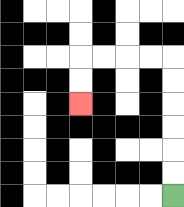{'start': '[7, 8]', 'end': '[3, 4]', 'path_directions': 'U,U,U,U,U,U,L,L,L,L,D,D', 'path_coordinates': '[[7, 8], [7, 7], [7, 6], [7, 5], [7, 4], [7, 3], [7, 2], [6, 2], [5, 2], [4, 2], [3, 2], [3, 3], [3, 4]]'}